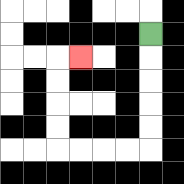{'start': '[6, 1]', 'end': '[3, 2]', 'path_directions': 'D,D,D,D,D,L,L,L,L,U,U,U,U,R', 'path_coordinates': '[[6, 1], [6, 2], [6, 3], [6, 4], [6, 5], [6, 6], [5, 6], [4, 6], [3, 6], [2, 6], [2, 5], [2, 4], [2, 3], [2, 2], [3, 2]]'}